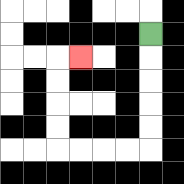{'start': '[6, 1]', 'end': '[3, 2]', 'path_directions': 'D,D,D,D,D,L,L,L,L,U,U,U,U,R', 'path_coordinates': '[[6, 1], [6, 2], [6, 3], [6, 4], [6, 5], [6, 6], [5, 6], [4, 6], [3, 6], [2, 6], [2, 5], [2, 4], [2, 3], [2, 2], [3, 2]]'}